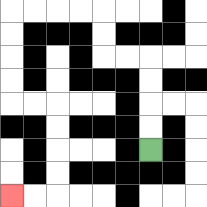{'start': '[6, 6]', 'end': '[0, 8]', 'path_directions': 'U,U,U,U,L,L,U,U,L,L,L,L,D,D,D,D,R,R,D,D,D,D,L,L', 'path_coordinates': '[[6, 6], [6, 5], [6, 4], [6, 3], [6, 2], [5, 2], [4, 2], [4, 1], [4, 0], [3, 0], [2, 0], [1, 0], [0, 0], [0, 1], [0, 2], [0, 3], [0, 4], [1, 4], [2, 4], [2, 5], [2, 6], [2, 7], [2, 8], [1, 8], [0, 8]]'}